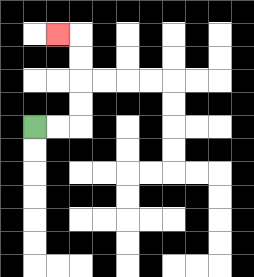{'start': '[1, 5]', 'end': '[2, 1]', 'path_directions': 'R,R,U,U,U,U,L', 'path_coordinates': '[[1, 5], [2, 5], [3, 5], [3, 4], [3, 3], [3, 2], [3, 1], [2, 1]]'}